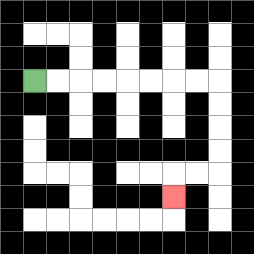{'start': '[1, 3]', 'end': '[7, 8]', 'path_directions': 'R,R,R,R,R,R,R,R,D,D,D,D,L,L,D', 'path_coordinates': '[[1, 3], [2, 3], [3, 3], [4, 3], [5, 3], [6, 3], [7, 3], [8, 3], [9, 3], [9, 4], [9, 5], [9, 6], [9, 7], [8, 7], [7, 7], [7, 8]]'}